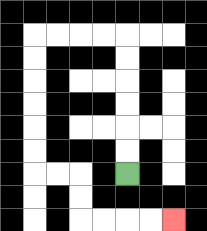{'start': '[5, 7]', 'end': '[7, 9]', 'path_directions': 'U,U,U,U,U,U,L,L,L,L,D,D,D,D,D,D,R,R,D,D,R,R,R,R', 'path_coordinates': '[[5, 7], [5, 6], [5, 5], [5, 4], [5, 3], [5, 2], [5, 1], [4, 1], [3, 1], [2, 1], [1, 1], [1, 2], [1, 3], [1, 4], [1, 5], [1, 6], [1, 7], [2, 7], [3, 7], [3, 8], [3, 9], [4, 9], [5, 9], [6, 9], [7, 9]]'}